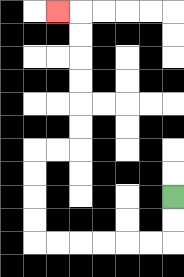{'start': '[7, 8]', 'end': '[2, 0]', 'path_directions': 'D,D,L,L,L,L,L,L,U,U,U,U,R,R,U,U,U,U,U,U,L', 'path_coordinates': '[[7, 8], [7, 9], [7, 10], [6, 10], [5, 10], [4, 10], [3, 10], [2, 10], [1, 10], [1, 9], [1, 8], [1, 7], [1, 6], [2, 6], [3, 6], [3, 5], [3, 4], [3, 3], [3, 2], [3, 1], [3, 0], [2, 0]]'}